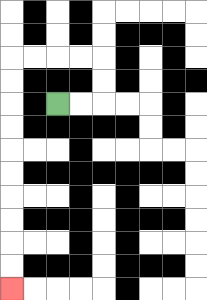{'start': '[2, 4]', 'end': '[0, 12]', 'path_directions': 'R,R,U,U,L,L,L,L,D,D,D,D,D,D,D,D,D,D', 'path_coordinates': '[[2, 4], [3, 4], [4, 4], [4, 3], [4, 2], [3, 2], [2, 2], [1, 2], [0, 2], [0, 3], [0, 4], [0, 5], [0, 6], [0, 7], [0, 8], [0, 9], [0, 10], [0, 11], [0, 12]]'}